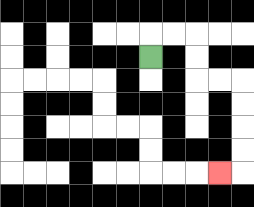{'start': '[6, 2]', 'end': '[9, 7]', 'path_directions': 'U,R,R,D,D,R,R,D,D,D,D,L', 'path_coordinates': '[[6, 2], [6, 1], [7, 1], [8, 1], [8, 2], [8, 3], [9, 3], [10, 3], [10, 4], [10, 5], [10, 6], [10, 7], [9, 7]]'}